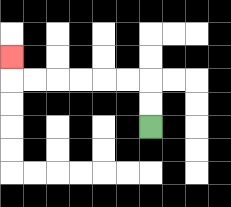{'start': '[6, 5]', 'end': '[0, 2]', 'path_directions': 'U,U,L,L,L,L,L,L,U', 'path_coordinates': '[[6, 5], [6, 4], [6, 3], [5, 3], [4, 3], [3, 3], [2, 3], [1, 3], [0, 3], [0, 2]]'}